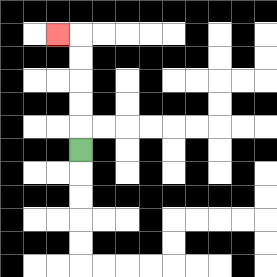{'start': '[3, 6]', 'end': '[2, 1]', 'path_directions': 'U,U,U,U,U,L', 'path_coordinates': '[[3, 6], [3, 5], [3, 4], [3, 3], [3, 2], [3, 1], [2, 1]]'}